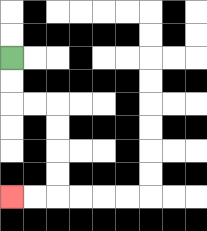{'start': '[0, 2]', 'end': '[0, 8]', 'path_directions': 'D,D,R,R,D,D,D,D,L,L', 'path_coordinates': '[[0, 2], [0, 3], [0, 4], [1, 4], [2, 4], [2, 5], [2, 6], [2, 7], [2, 8], [1, 8], [0, 8]]'}